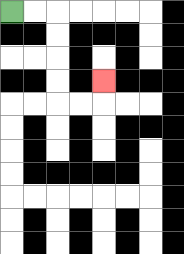{'start': '[0, 0]', 'end': '[4, 3]', 'path_directions': 'R,R,D,D,D,D,R,R,U', 'path_coordinates': '[[0, 0], [1, 0], [2, 0], [2, 1], [2, 2], [2, 3], [2, 4], [3, 4], [4, 4], [4, 3]]'}